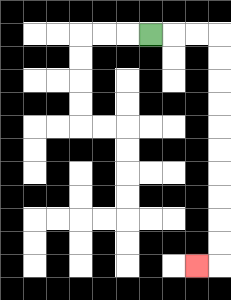{'start': '[6, 1]', 'end': '[8, 11]', 'path_directions': 'R,R,R,D,D,D,D,D,D,D,D,D,D,L', 'path_coordinates': '[[6, 1], [7, 1], [8, 1], [9, 1], [9, 2], [9, 3], [9, 4], [9, 5], [9, 6], [9, 7], [9, 8], [9, 9], [9, 10], [9, 11], [8, 11]]'}